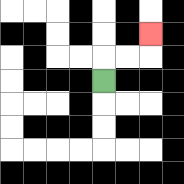{'start': '[4, 3]', 'end': '[6, 1]', 'path_directions': 'U,R,R,U', 'path_coordinates': '[[4, 3], [4, 2], [5, 2], [6, 2], [6, 1]]'}